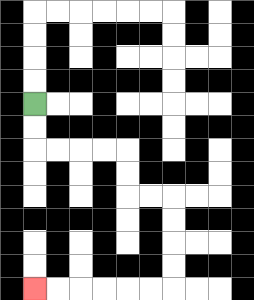{'start': '[1, 4]', 'end': '[1, 12]', 'path_directions': 'D,D,R,R,R,R,D,D,R,R,D,D,D,D,L,L,L,L,L,L', 'path_coordinates': '[[1, 4], [1, 5], [1, 6], [2, 6], [3, 6], [4, 6], [5, 6], [5, 7], [5, 8], [6, 8], [7, 8], [7, 9], [7, 10], [7, 11], [7, 12], [6, 12], [5, 12], [4, 12], [3, 12], [2, 12], [1, 12]]'}